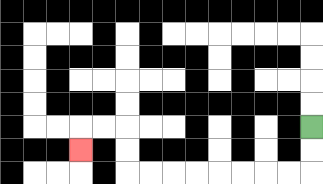{'start': '[13, 5]', 'end': '[3, 6]', 'path_directions': 'D,D,L,L,L,L,L,L,L,L,U,U,L,L,D', 'path_coordinates': '[[13, 5], [13, 6], [13, 7], [12, 7], [11, 7], [10, 7], [9, 7], [8, 7], [7, 7], [6, 7], [5, 7], [5, 6], [5, 5], [4, 5], [3, 5], [3, 6]]'}